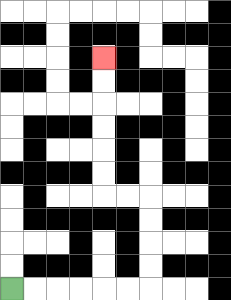{'start': '[0, 12]', 'end': '[4, 2]', 'path_directions': 'R,R,R,R,R,R,U,U,U,U,L,L,U,U,U,U,U,U', 'path_coordinates': '[[0, 12], [1, 12], [2, 12], [3, 12], [4, 12], [5, 12], [6, 12], [6, 11], [6, 10], [6, 9], [6, 8], [5, 8], [4, 8], [4, 7], [4, 6], [4, 5], [4, 4], [4, 3], [4, 2]]'}